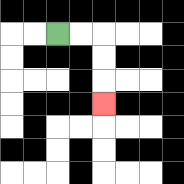{'start': '[2, 1]', 'end': '[4, 4]', 'path_directions': 'R,R,D,D,D', 'path_coordinates': '[[2, 1], [3, 1], [4, 1], [4, 2], [4, 3], [4, 4]]'}